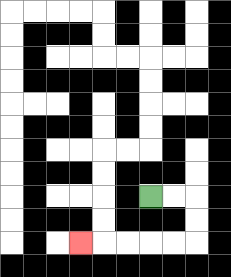{'start': '[6, 8]', 'end': '[3, 10]', 'path_directions': 'R,R,D,D,L,L,L,L,L', 'path_coordinates': '[[6, 8], [7, 8], [8, 8], [8, 9], [8, 10], [7, 10], [6, 10], [5, 10], [4, 10], [3, 10]]'}